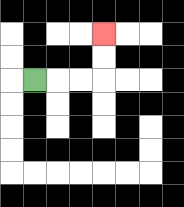{'start': '[1, 3]', 'end': '[4, 1]', 'path_directions': 'R,R,R,U,U', 'path_coordinates': '[[1, 3], [2, 3], [3, 3], [4, 3], [4, 2], [4, 1]]'}